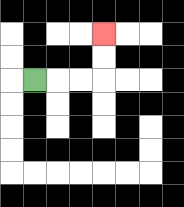{'start': '[1, 3]', 'end': '[4, 1]', 'path_directions': 'R,R,R,U,U', 'path_coordinates': '[[1, 3], [2, 3], [3, 3], [4, 3], [4, 2], [4, 1]]'}